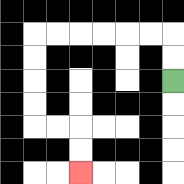{'start': '[7, 3]', 'end': '[3, 7]', 'path_directions': 'U,U,L,L,L,L,L,L,D,D,D,D,R,R,D,D', 'path_coordinates': '[[7, 3], [7, 2], [7, 1], [6, 1], [5, 1], [4, 1], [3, 1], [2, 1], [1, 1], [1, 2], [1, 3], [1, 4], [1, 5], [2, 5], [3, 5], [3, 6], [3, 7]]'}